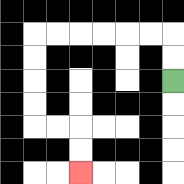{'start': '[7, 3]', 'end': '[3, 7]', 'path_directions': 'U,U,L,L,L,L,L,L,D,D,D,D,R,R,D,D', 'path_coordinates': '[[7, 3], [7, 2], [7, 1], [6, 1], [5, 1], [4, 1], [3, 1], [2, 1], [1, 1], [1, 2], [1, 3], [1, 4], [1, 5], [2, 5], [3, 5], [3, 6], [3, 7]]'}